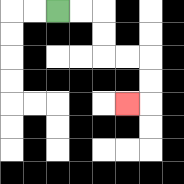{'start': '[2, 0]', 'end': '[5, 4]', 'path_directions': 'R,R,D,D,R,R,D,D,L', 'path_coordinates': '[[2, 0], [3, 0], [4, 0], [4, 1], [4, 2], [5, 2], [6, 2], [6, 3], [6, 4], [5, 4]]'}